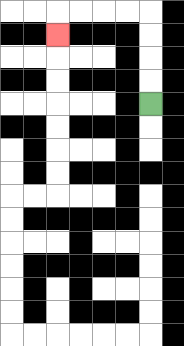{'start': '[6, 4]', 'end': '[2, 1]', 'path_directions': 'U,U,U,U,L,L,L,L,D', 'path_coordinates': '[[6, 4], [6, 3], [6, 2], [6, 1], [6, 0], [5, 0], [4, 0], [3, 0], [2, 0], [2, 1]]'}